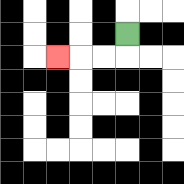{'start': '[5, 1]', 'end': '[2, 2]', 'path_directions': 'D,L,L,L', 'path_coordinates': '[[5, 1], [5, 2], [4, 2], [3, 2], [2, 2]]'}